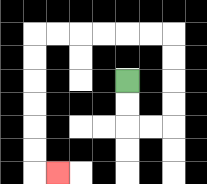{'start': '[5, 3]', 'end': '[2, 7]', 'path_directions': 'D,D,R,R,U,U,U,U,L,L,L,L,L,L,D,D,D,D,D,D,R', 'path_coordinates': '[[5, 3], [5, 4], [5, 5], [6, 5], [7, 5], [7, 4], [7, 3], [7, 2], [7, 1], [6, 1], [5, 1], [4, 1], [3, 1], [2, 1], [1, 1], [1, 2], [1, 3], [1, 4], [1, 5], [1, 6], [1, 7], [2, 7]]'}